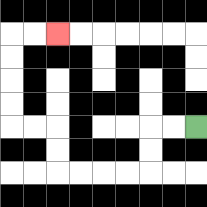{'start': '[8, 5]', 'end': '[2, 1]', 'path_directions': 'L,L,D,D,L,L,L,L,U,U,L,L,U,U,U,U,R,R', 'path_coordinates': '[[8, 5], [7, 5], [6, 5], [6, 6], [6, 7], [5, 7], [4, 7], [3, 7], [2, 7], [2, 6], [2, 5], [1, 5], [0, 5], [0, 4], [0, 3], [0, 2], [0, 1], [1, 1], [2, 1]]'}